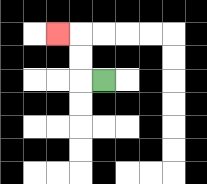{'start': '[4, 3]', 'end': '[2, 1]', 'path_directions': 'L,U,U,L', 'path_coordinates': '[[4, 3], [3, 3], [3, 2], [3, 1], [2, 1]]'}